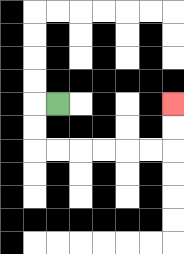{'start': '[2, 4]', 'end': '[7, 4]', 'path_directions': 'L,D,D,R,R,R,R,R,R,U,U', 'path_coordinates': '[[2, 4], [1, 4], [1, 5], [1, 6], [2, 6], [3, 6], [4, 6], [5, 6], [6, 6], [7, 6], [7, 5], [7, 4]]'}